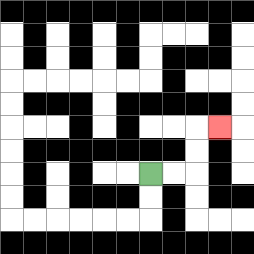{'start': '[6, 7]', 'end': '[9, 5]', 'path_directions': 'R,R,U,U,R', 'path_coordinates': '[[6, 7], [7, 7], [8, 7], [8, 6], [8, 5], [9, 5]]'}